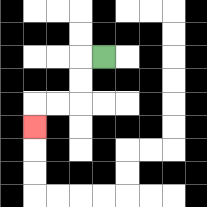{'start': '[4, 2]', 'end': '[1, 5]', 'path_directions': 'L,D,D,L,L,D', 'path_coordinates': '[[4, 2], [3, 2], [3, 3], [3, 4], [2, 4], [1, 4], [1, 5]]'}